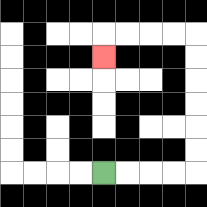{'start': '[4, 7]', 'end': '[4, 2]', 'path_directions': 'R,R,R,R,U,U,U,U,U,U,L,L,L,L,D', 'path_coordinates': '[[4, 7], [5, 7], [6, 7], [7, 7], [8, 7], [8, 6], [8, 5], [8, 4], [8, 3], [8, 2], [8, 1], [7, 1], [6, 1], [5, 1], [4, 1], [4, 2]]'}